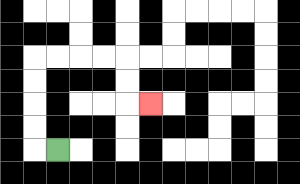{'start': '[2, 6]', 'end': '[6, 4]', 'path_directions': 'L,U,U,U,U,R,R,R,R,D,D,R', 'path_coordinates': '[[2, 6], [1, 6], [1, 5], [1, 4], [1, 3], [1, 2], [2, 2], [3, 2], [4, 2], [5, 2], [5, 3], [5, 4], [6, 4]]'}